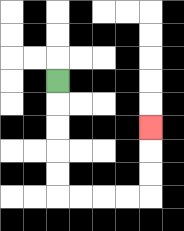{'start': '[2, 3]', 'end': '[6, 5]', 'path_directions': 'D,D,D,D,D,R,R,R,R,U,U,U', 'path_coordinates': '[[2, 3], [2, 4], [2, 5], [2, 6], [2, 7], [2, 8], [3, 8], [4, 8], [5, 8], [6, 8], [6, 7], [6, 6], [6, 5]]'}